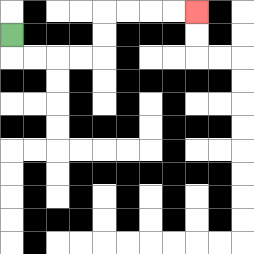{'start': '[0, 1]', 'end': '[8, 0]', 'path_directions': 'D,R,R,R,R,U,U,R,R,R,R', 'path_coordinates': '[[0, 1], [0, 2], [1, 2], [2, 2], [3, 2], [4, 2], [4, 1], [4, 0], [5, 0], [6, 0], [7, 0], [8, 0]]'}